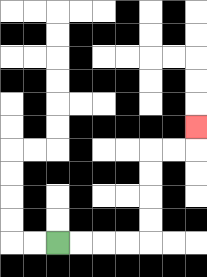{'start': '[2, 10]', 'end': '[8, 5]', 'path_directions': 'R,R,R,R,U,U,U,U,R,R,U', 'path_coordinates': '[[2, 10], [3, 10], [4, 10], [5, 10], [6, 10], [6, 9], [6, 8], [6, 7], [6, 6], [7, 6], [8, 6], [8, 5]]'}